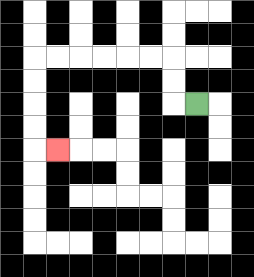{'start': '[8, 4]', 'end': '[2, 6]', 'path_directions': 'L,U,U,L,L,L,L,L,L,D,D,D,D,R', 'path_coordinates': '[[8, 4], [7, 4], [7, 3], [7, 2], [6, 2], [5, 2], [4, 2], [3, 2], [2, 2], [1, 2], [1, 3], [1, 4], [1, 5], [1, 6], [2, 6]]'}